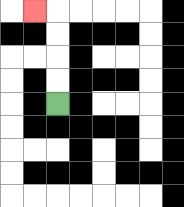{'start': '[2, 4]', 'end': '[1, 0]', 'path_directions': 'U,U,U,U,L', 'path_coordinates': '[[2, 4], [2, 3], [2, 2], [2, 1], [2, 0], [1, 0]]'}